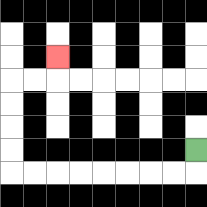{'start': '[8, 6]', 'end': '[2, 2]', 'path_directions': 'D,L,L,L,L,L,L,L,L,U,U,U,U,R,R,U', 'path_coordinates': '[[8, 6], [8, 7], [7, 7], [6, 7], [5, 7], [4, 7], [3, 7], [2, 7], [1, 7], [0, 7], [0, 6], [0, 5], [0, 4], [0, 3], [1, 3], [2, 3], [2, 2]]'}